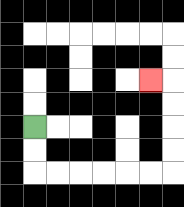{'start': '[1, 5]', 'end': '[6, 3]', 'path_directions': 'D,D,R,R,R,R,R,R,U,U,U,U,L', 'path_coordinates': '[[1, 5], [1, 6], [1, 7], [2, 7], [3, 7], [4, 7], [5, 7], [6, 7], [7, 7], [7, 6], [7, 5], [7, 4], [7, 3], [6, 3]]'}